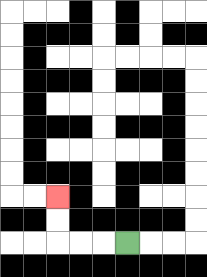{'start': '[5, 10]', 'end': '[2, 8]', 'path_directions': 'L,L,L,U,U', 'path_coordinates': '[[5, 10], [4, 10], [3, 10], [2, 10], [2, 9], [2, 8]]'}